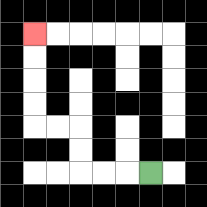{'start': '[6, 7]', 'end': '[1, 1]', 'path_directions': 'L,L,L,U,U,L,L,U,U,U,U', 'path_coordinates': '[[6, 7], [5, 7], [4, 7], [3, 7], [3, 6], [3, 5], [2, 5], [1, 5], [1, 4], [1, 3], [1, 2], [1, 1]]'}